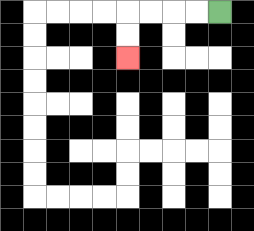{'start': '[9, 0]', 'end': '[5, 2]', 'path_directions': 'L,L,L,L,D,D', 'path_coordinates': '[[9, 0], [8, 0], [7, 0], [6, 0], [5, 0], [5, 1], [5, 2]]'}